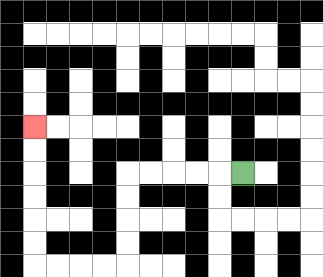{'start': '[10, 7]', 'end': '[1, 5]', 'path_directions': 'L,L,L,L,L,D,D,D,D,L,L,L,L,U,U,U,U,U,U', 'path_coordinates': '[[10, 7], [9, 7], [8, 7], [7, 7], [6, 7], [5, 7], [5, 8], [5, 9], [5, 10], [5, 11], [4, 11], [3, 11], [2, 11], [1, 11], [1, 10], [1, 9], [1, 8], [1, 7], [1, 6], [1, 5]]'}